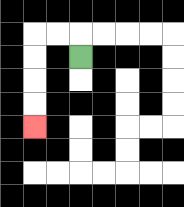{'start': '[3, 2]', 'end': '[1, 5]', 'path_directions': 'U,L,L,D,D,D,D', 'path_coordinates': '[[3, 2], [3, 1], [2, 1], [1, 1], [1, 2], [1, 3], [1, 4], [1, 5]]'}